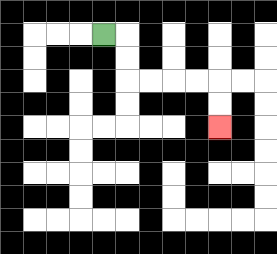{'start': '[4, 1]', 'end': '[9, 5]', 'path_directions': 'R,D,D,R,R,R,R,D,D', 'path_coordinates': '[[4, 1], [5, 1], [5, 2], [5, 3], [6, 3], [7, 3], [8, 3], [9, 3], [9, 4], [9, 5]]'}